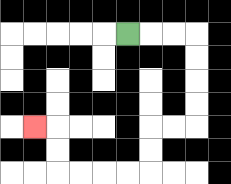{'start': '[5, 1]', 'end': '[1, 5]', 'path_directions': 'R,R,R,D,D,D,D,L,L,D,D,L,L,L,L,U,U,L', 'path_coordinates': '[[5, 1], [6, 1], [7, 1], [8, 1], [8, 2], [8, 3], [8, 4], [8, 5], [7, 5], [6, 5], [6, 6], [6, 7], [5, 7], [4, 7], [3, 7], [2, 7], [2, 6], [2, 5], [1, 5]]'}